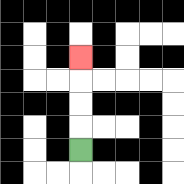{'start': '[3, 6]', 'end': '[3, 2]', 'path_directions': 'U,U,U,U', 'path_coordinates': '[[3, 6], [3, 5], [3, 4], [3, 3], [3, 2]]'}